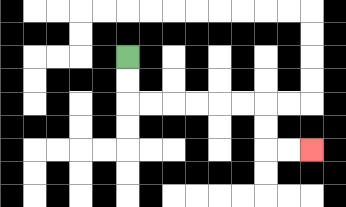{'start': '[5, 2]', 'end': '[13, 6]', 'path_directions': 'D,D,R,R,R,R,R,R,D,D,R,R', 'path_coordinates': '[[5, 2], [5, 3], [5, 4], [6, 4], [7, 4], [8, 4], [9, 4], [10, 4], [11, 4], [11, 5], [11, 6], [12, 6], [13, 6]]'}